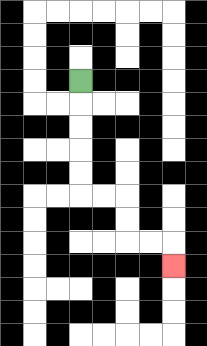{'start': '[3, 3]', 'end': '[7, 11]', 'path_directions': 'D,D,D,D,D,R,R,D,D,R,R,D', 'path_coordinates': '[[3, 3], [3, 4], [3, 5], [3, 6], [3, 7], [3, 8], [4, 8], [5, 8], [5, 9], [5, 10], [6, 10], [7, 10], [7, 11]]'}